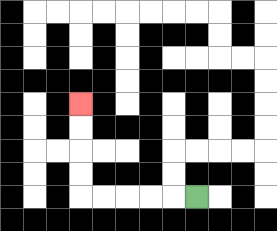{'start': '[8, 8]', 'end': '[3, 4]', 'path_directions': 'L,L,L,L,L,U,U,U,U', 'path_coordinates': '[[8, 8], [7, 8], [6, 8], [5, 8], [4, 8], [3, 8], [3, 7], [3, 6], [3, 5], [3, 4]]'}